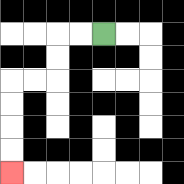{'start': '[4, 1]', 'end': '[0, 7]', 'path_directions': 'L,L,D,D,L,L,D,D,D,D', 'path_coordinates': '[[4, 1], [3, 1], [2, 1], [2, 2], [2, 3], [1, 3], [0, 3], [0, 4], [0, 5], [0, 6], [0, 7]]'}